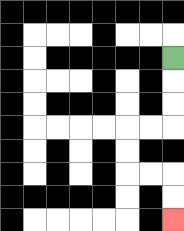{'start': '[7, 2]', 'end': '[7, 9]', 'path_directions': 'D,D,D,L,L,D,D,R,R,D,D', 'path_coordinates': '[[7, 2], [7, 3], [7, 4], [7, 5], [6, 5], [5, 5], [5, 6], [5, 7], [6, 7], [7, 7], [7, 8], [7, 9]]'}